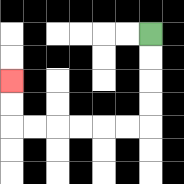{'start': '[6, 1]', 'end': '[0, 3]', 'path_directions': 'D,D,D,D,L,L,L,L,L,L,U,U', 'path_coordinates': '[[6, 1], [6, 2], [6, 3], [6, 4], [6, 5], [5, 5], [4, 5], [3, 5], [2, 5], [1, 5], [0, 5], [0, 4], [0, 3]]'}